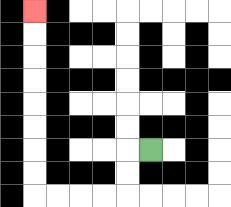{'start': '[6, 6]', 'end': '[1, 0]', 'path_directions': 'L,D,D,L,L,L,L,U,U,U,U,U,U,U,U', 'path_coordinates': '[[6, 6], [5, 6], [5, 7], [5, 8], [4, 8], [3, 8], [2, 8], [1, 8], [1, 7], [1, 6], [1, 5], [1, 4], [1, 3], [1, 2], [1, 1], [1, 0]]'}